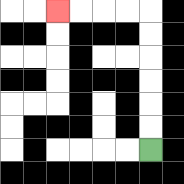{'start': '[6, 6]', 'end': '[2, 0]', 'path_directions': 'U,U,U,U,U,U,L,L,L,L', 'path_coordinates': '[[6, 6], [6, 5], [6, 4], [6, 3], [6, 2], [6, 1], [6, 0], [5, 0], [4, 0], [3, 0], [2, 0]]'}